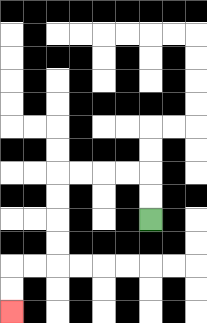{'start': '[6, 9]', 'end': '[0, 13]', 'path_directions': 'U,U,L,L,L,L,D,D,D,D,L,L,D,D', 'path_coordinates': '[[6, 9], [6, 8], [6, 7], [5, 7], [4, 7], [3, 7], [2, 7], [2, 8], [2, 9], [2, 10], [2, 11], [1, 11], [0, 11], [0, 12], [0, 13]]'}